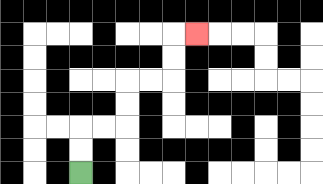{'start': '[3, 7]', 'end': '[8, 1]', 'path_directions': 'U,U,R,R,U,U,R,R,U,U,R', 'path_coordinates': '[[3, 7], [3, 6], [3, 5], [4, 5], [5, 5], [5, 4], [5, 3], [6, 3], [7, 3], [7, 2], [7, 1], [8, 1]]'}